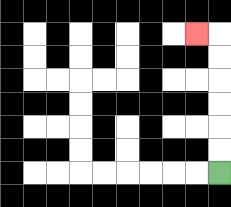{'start': '[9, 7]', 'end': '[8, 1]', 'path_directions': 'U,U,U,U,U,U,L', 'path_coordinates': '[[9, 7], [9, 6], [9, 5], [9, 4], [9, 3], [9, 2], [9, 1], [8, 1]]'}